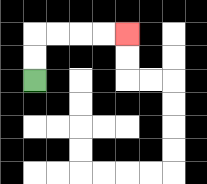{'start': '[1, 3]', 'end': '[5, 1]', 'path_directions': 'U,U,R,R,R,R', 'path_coordinates': '[[1, 3], [1, 2], [1, 1], [2, 1], [3, 1], [4, 1], [5, 1]]'}